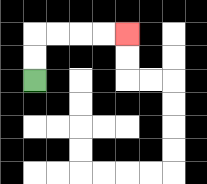{'start': '[1, 3]', 'end': '[5, 1]', 'path_directions': 'U,U,R,R,R,R', 'path_coordinates': '[[1, 3], [1, 2], [1, 1], [2, 1], [3, 1], [4, 1], [5, 1]]'}